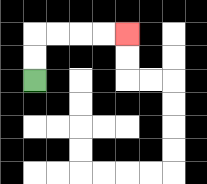{'start': '[1, 3]', 'end': '[5, 1]', 'path_directions': 'U,U,R,R,R,R', 'path_coordinates': '[[1, 3], [1, 2], [1, 1], [2, 1], [3, 1], [4, 1], [5, 1]]'}